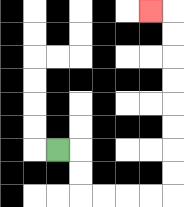{'start': '[2, 6]', 'end': '[6, 0]', 'path_directions': 'R,D,D,R,R,R,R,U,U,U,U,U,U,U,U,L', 'path_coordinates': '[[2, 6], [3, 6], [3, 7], [3, 8], [4, 8], [5, 8], [6, 8], [7, 8], [7, 7], [7, 6], [7, 5], [7, 4], [7, 3], [7, 2], [7, 1], [7, 0], [6, 0]]'}